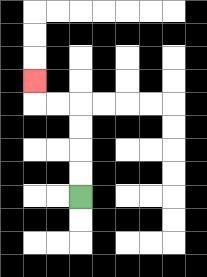{'start': '[3, 8]', 'end': '[1, 3]', 'path_directions': 'U,U,U,U,L,L,U', 'path_coordinates': '[[3, 8], [3, 7], [3, 6], [3, 5], [3, 4], [2, 4], [1, 4], [1, 3]]'}